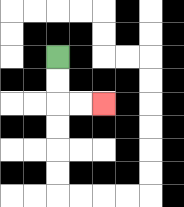{'start': '[2, 2]', 'end': '[4, 4]', 'path_directions': 'D,D,R,R', 'path_coordinates': '[[2, 2], [2, 3], [2, 4], [3, 4], [4, 4]]'}